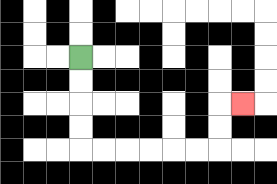{'start': '[3, 2]', 'end': '[10, 4]', 'path_directions': 'D,D,D,D,R,R,R,R,R,R,U,U,R', 'path_coordinates': '[[3, 2], [3, 3], [3, 4], [3, 5], [3, 6], [4, 6], [5, 6], [6, 6], [7, 6], [8, 6], [9, 6], [9, 5], [9, 4], [10, 4]]'}